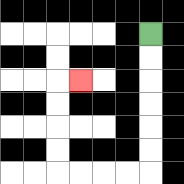{'start': '[6, 1]', 'end': '[3, 3]', 'path_directions': 'D,D,D,D,D,D,L,L,L,L,U,U,U,U,R', 'path_coordinates': '[[6, 1], [6, 2], [6, 3], [6, 4], [6, 5], [6, 6], [6, 7], [5, 7], [4, 7], [3, 7], [2, 7], [2, 6], [2, 5], [2, 4], [2, 3], [3, 3]]'}